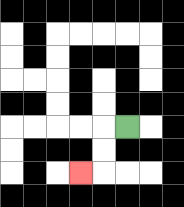{'start': '[5, 5]', 'end': '[3, 7]', 'path_directions': 'L,D,D,L', 'path_coordinates': '[[5, 5], [4, 5], [4, 6], [4, 7], [3, 7]]'}